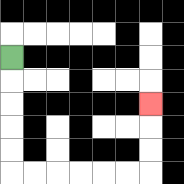{'start': '[0, 2]', 'end': '[6, 4]', 'path_directions': 'D,D,D,D,D,R,R,R,R,R,R,U,U,U', 'path_coordinates': '[[0, 2], [0, 3], [0, 4], [0, 5], [0, 6], [0, 7], [1, 7], [2, 7], [3, 7], [4, 7], [5, 7], [6, 7], [6, 6], [6, 5], [6, 4]]'}